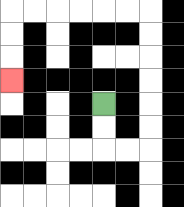{'start': '[4, 4]', 'end': '[0, 3]', 'path_directions': 'D,D,R,R,U,U,U,U,U,U,L,L,L,L,L,L,D,D,D', 'path_coordinates': '[[4, 4], [4, 5], [4, 6], [5, 6], [6, 6], [6, 5], [6, 4], [6, 3], [6, 2], [6, 1], [6, 0], [5, 0], [4, 0], [3, 0], [2, 0], [1, 0], [0, 0], [0, 1], [0, 2], [0, 3]]'}